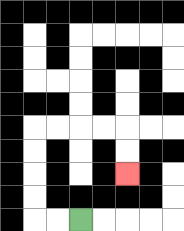{'start': '[3, 9]', 'end': '[5, 7]', 'path_directions': 'L,L,U,U,U,U,R,R,R,R,D,D', 'path_coordinates': '[[3, 9], [2, 9], [1, 9], [1, 8], [1, 7], [1, 6], [1, 5], [2, 5], [3, 5], [4, 5], [5, 5], [5, 6], [5, 7]]'}